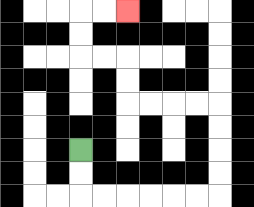{'start': '[3, 6]', 'end': '[5, 0]', 'path_directions': 'D,D,R,R,R,R,R,R,U,U,U,U,L,L,L,L,U,U,L,L,U,U,R,R', 'path_coordinates': '[[3, 6], [3, 7], [3, 8], [4, 8], [5, 8], [6, 8], [7, 8], [8, 8], [9, 8], [9, 7], [9, 6], [9, 5], [9, 4], [8, 4], [7, 4], [6, 4], [5, 4], [5, 3], [5, 2], [4, 2], [3, 2], [3, 1], [3, 0], [4, 0], [5, 0]]'}